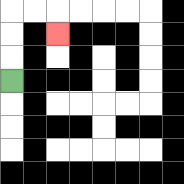{'start': '[0, 3]', 'end': '[2, 1]', 'path_directions': 'U,U,U,R,R,D', 'path_coordinates': '[[0, 3], [0, 2], [0, 1], [0, 0], [1, 0], [2, 0], [2, 1]]'}